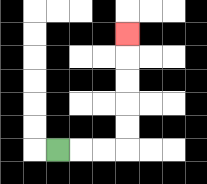{'start': '[2, 6]', 'end': '[5, 1]', 'path_directions': 'R,R,R,U,U,U,U,U', 'path_coordinates': '[[2, 6], [3, 6], [4, 6], [5, 6], [5, 5], [5, 4], [5, 3], [5, 2], [5, 1]]'}